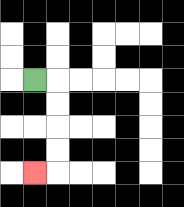{'start': '[1, 3]', 'end': '[1, 7]', 'path_directions': 'R,D,D,D,D,L', 'path_coordinates': '[[1, 3], [2, 3], [2, 4], [2, 5], [2, 6], [2, 7], [1, 7]]'}